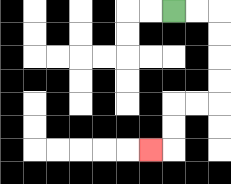{'start': '[7, 0]', 'end': '[6, 6]', 'path_directions': 'R,R,D,D,D,D,L,L,D,D,L', 'path_coordinates': '[[7, 0], [8, 0], [9, 0], [9, 1], [9, 2], [9, 3], [9, 4], [8, 4], [7, 4], [7, 5], [7, 6], [6, 6]]'}